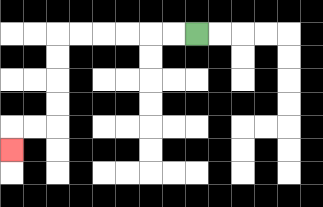{'start': '[8, 1]', 'end': '[0, 6]', 'path_directions': 'L,L,L,L,L,L,D,D,D,D,L,L,D', 'path_coordinates': '[[8, 1], [7, 1], [6, 1], [5, 1], [4, 1], [3, 1], [2, 1], [2, 2], [2, 3], [2, 4], [2, 5], [1, 5], [0, 5], [0, 6]]'}